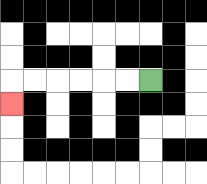{'start': '[6, 3]', 'end': '[0, 4]', 'path_directions': 'L,L,L,L,L,L,D', 'path_coordinates': '[[6, 3], [5, 3], [4, 3], [3, 3], [2, 3], [1, 3], [0, 3], [0, 4]]'}